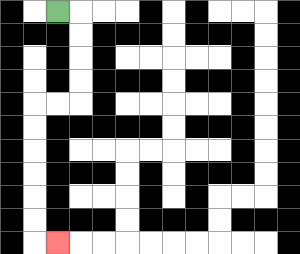{'start': '[2, 0]', 'end': '[2, 10]', 'path_directions': 'R,D,D,D,D,L,L,D,D,D,D,D,D,R', 'path_coordinates': '[[2, 0], [3, 0], [3, 1], [3, 2], [3, 3], [3, 4], [2, 4], [1, 4], [1, 5], [1, 6], [1, 7], [1, 8], [1, 9], [1, 10], [2, 10]]'}